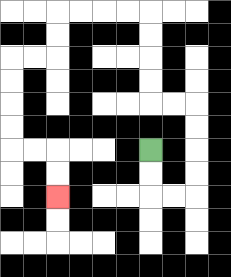{'start': '[6, 6]', 'end': '[2, 8]', 'path_directions': 'D,D,R,R,U,U,U,U,L,L,U,U,U,U,L,L,L,L,D,D,L,L,D,D,D,D,R,R,D,D', 'path_coordinates': '[[6, 6], [6, 7], [6, 8], [7, 8], [8, 8], [8, 7], [8, 6], [8, 5], [8, 4], [7, 4], [6, 4], [6, 3], [6, 2], [6, 1], [6, 0], [5, 0], [4, 0], [3, 0], [2, 0], [2, 1], [2, 2], [1, 2], [0, 2], [0, 3], [0, 4], [0, 5], [0, 6], [1, 6], [2, 6], [2, 7], [2, 8]]'}